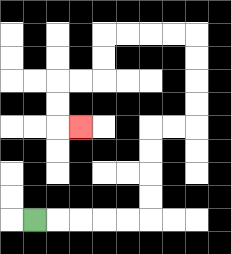{'start': '[1, 9]', 'end': '[3, 5]', 'path_directions': 'R,R,R,R,R,U,U,U,U,R,R,U,U,U,U,L,L,L,L,D,D,L,L,D,D,R', 'path_coordinates': '[[1, 9], [2, 9], [3, 9], [4, 9], [5, 9], [6, 9], [6, 8], [6, 7], [6, 6], [6, 5], [7, 5], [8, 5], [8, 4], [8, 3], [8, 2], [8, 1], [7, 1], [6, 1], [5, 1], [4, 1], [4, 2], [4, 3], [3, 3], [2, 3], [2, 4], [2, 5], [3, 5]]'}